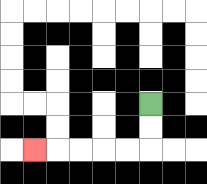{'start': '[6, 4]', 'end': '[1, 6]', 'path_directions': 'D,D,L,L,L,L,L', 'path_coordinates': '[[6, 4], [6, 5], [6, 6], [5, 6], [4, 6], [3, 6], [2, 6], [1, 6]]'}